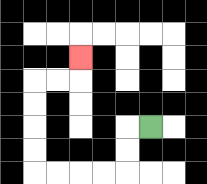{'start': '[6, 5]', 'end': '[3, 2]', 'path_directions': 'L,D,D,L,L,L,L,U,U,U,U,R,R,U', 'path_coordinates': '[[6, 5], [5, 5], [5, 6], [5, 7], [4, 7], [3, 7], [2, 7], [1, 7], [1, 6], [1, 5], [1, 4], [1, 3], [2, 3], [3, 3], [3, 2]]'}